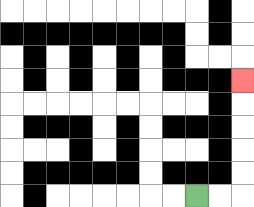{'start': '[8, 8]', 'end': '[10, 3]', 'path_directions': 'R,R,U,U,U,U,U', 'path_coordinates': '[[8, 8], [9, 8], [10, 8], [10, 7], [10, 6], [10, 5], [10, 4], [10, 3]]'}